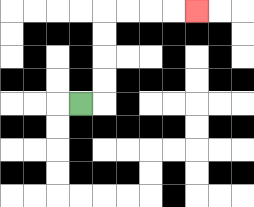{'start': '[3, 4]', 'end': '[8, 0]', 'path_directions': 'R,U,U,U,U,R,R,R,R', 'path_coordinates': '[[3, 4], [4, 4], [4, 3], [4, 2], [4, 1], [4, 0], [5, 0], [6, 0], [7, 0], [8, 0]]'}